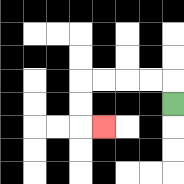{'start': '[7, 4]', 'end': '[4, 5]', 'path_directions': 'U,L,L,L,L,D,D,R', 'path_coordinates': '[[7, 4], [7, 3], [6, 3], [5, 3], [4, 3], [3, 3], [3, 4], [3, 5], [4, 5]]'}